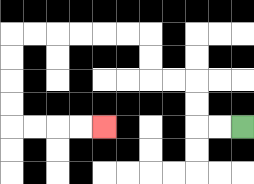{'start': '[10, 5]', 'end': '[4, 5]', 'path_directions': 'L,L,U,U,L,L,U,U,L,L,L,L,L,L,D,D,D,D,R,R,R,R', 'path_coordinates': '[[10, 5], [9, 5], [8, 5], [8, 4], [8, 3], [7, 3], [6, 3], [6, 2], [6, 1], [5, 1], [4, 1], [3, 1], [2, 1], [1, 1], [0, 1], [0, 2], [0, 3], [0, 4], [0, 5], [1, 5], [2, 5], [3, 5], [4, 5]]'}